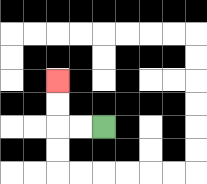{'start': '[4, 5]', 'end': '[2, 3]', 'path_directions': 'L,L,U,U', 'path_coordinates': '[[4, 5], [3, 5], [2, 5], [2, 4], [2, 3]]'}